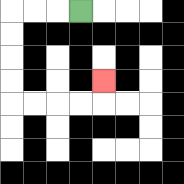{'start': '[3, 0]', 'end': '[4, 3]', 'path_directions': 'L,L,L,D,D,D,D,R,R,R,R,U', 'path_coordinates': '[[3, 0], [2, 0], [1, 0], [0, 0], [0, 1], [0, 2], [0, 3], [0, 4], [1, 4], [2, 4], [3, 4], [4, 4], [4, 3]]'}